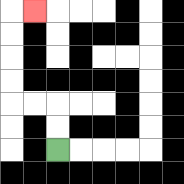{'start': '[2, 6]', 'end': '[1, 0]', 'path_directions': 'U,U,L,L,U,U,U,U,R', 'path_coordinates': '[[2, 6], [2, 5], [2, 4], [1, 4], [0, 4], [0, 3], [0, 2], [0, 1], [0, 0], [1, 0]]'}